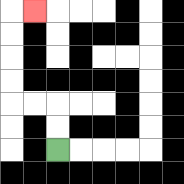{'start': '[2, 6]', 'end': '[1, 0]', 'path_directions': 'U,U,L,L,U,U,U,U,R', 'path_coordinates': '[[2, 6], [2, 5], [2, 4], [1, 4], [0, 4], [0, 3], [0, 2], [0, 1], [0, 0], [1, 0]]'}